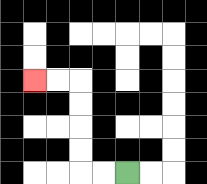{'start': '[5, 7]', 'end': '[1, 3]', 'path_directions': 'L,L,U,U,U,U,L,L', 'path_coordinates': '[[5, 7], [4, 7], [3, 7], [3, 6], [3, 5], [3, 4], [3, 3], [2, 3], [1, 3]]'}